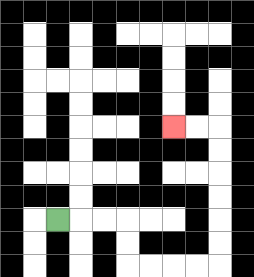{'start': '[2, 9]', 'end': '[7, 5]', 'path_directions': 'R,R,R,D,D,R,R,R,R,U,U,U,U,U,U,L,L', 'path_coordinates': '[[2, 9], [3, 9], [4, 9], [5, 9], [5, 10], [5, 11], [6, 11], [7, 11], [8, 11], [9, 11], [9, 10], [9, 9], [9, 8], [9, 7], [9, 6], [9, 5], [8, 5], [7, 5]]'}